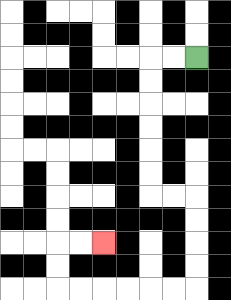{'start': '[8, 2]', 'end': '[4, 10]', 'path_directions': 'L,L,D,D,D,D,D,D,R,R,D,D,D,D,L,L,L,L,L,L,U,U,R,R', 'path_coordinates': '[[8, 2], [7, 2], [6, 2], [6, 3], [6, 4], [6, 5], [6, 6], [6, 7], [6, 8], [7, 8], [8, 8], [8, 9], [8, 10], [8, 11], [8, 12], [7, 12], [6, 12], [5, 12], [4, 12], [3, 12], [2, 12], [2, 11], [2, 10], [3, 10], [4, 10]]'}